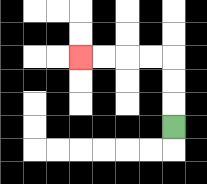{'start': '[7, 5]', 'end': '[3, 2]', 'path_directions': 'U,U,U,L,L,L,L', 'path_coordinates': '[[7, 5], [7, 4], [7, 3], [7, 2], [6, 2], [5, 2], [4, 2], [3, 2]]'}